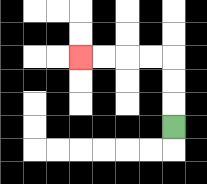{'start': '[7, 5]', 'end': '[3, 2]', 'path_directions': 'U,U,U,L,L,L,L', 'path_coordinates': '[[7, 5], [7, 4], [7, 3], [7, 2], [6, 2], [5, 2], [4, 2], [3, 2]]'}